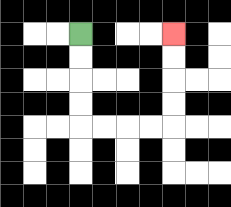{'start': '[3, 1]', 'end': '[7, 1]', 'path_directions': 'D,D,D,D,R,R,R,R,U,U,U,U', 'path_coordinates': '[[3, 1], [3, 2], [3, 3], [3, 4], [3, 5], [4, 5], [5, 5], [6, 5], [7, 5], [7, 4], [7, 3], [7, 2], [7, 1]]'}